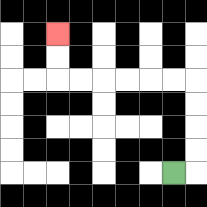{'start': '[7, 7]', 'end': '[2, 1]', 'path_directions': 'R,U,U,U,U,L,L,L,L,L,L,U,U', 'path_coordinates': '[[7, 7], [8, 7], [8, 6], [8, 5], [8, 4], [8, 3], [7, 3], [6, 3], [5, 3], [4, 3], [3, 3], [2, 3], [2, 2], [2, 1]]'}